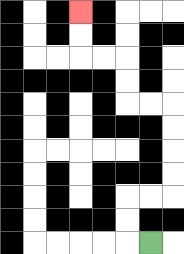{'start': '[6, 10]', 'end': '[3, 0]', 'path_directions': 'L,U,U,R,R,U,U,U,U,L,L,U,U,L,L,U,U', 'path_coordinates': '[[6, 10], [5, 10], [5, 9], [5, 8], [6, 8], [7, 8], [7, 7], [7, 6], [7, 5], [7, 4], [6, 4], [5, 4], [5, 3], [5, 2], [4, 2], [3, 2], [3, 1], [3, 0]]'}